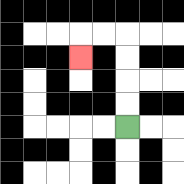{'start': '[5, 5]', 'end': '[3, 2]', 'path_directions': 'U,U,U,U,L,L,D', 'path_coordinates': '[[5, 5], [5, 4], [5, 3], [5, 2], [5, 1], [4, 1], [3, 1], [3, 2]]'}